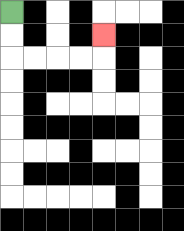{'start': '[0, 0]', 'end': '[4, 1]', 'path_directions': 'D,D,R,R,R,R,U', 'path_coordinates': '[[0, 0], [0, 1], [0, 2], [1, 2], [2, 2], [3, 2], [4, 2], [4, 1]]'}